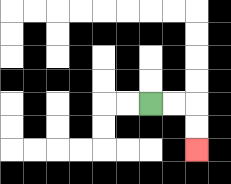{'start': '[6, 4]', 'end': '[8, 6]', 'path_directions': 'R,R,D,D', 'path_coordinates': '[[6, 4], [7, 4], [8, 4], [8, 5], [8, 6]]'}